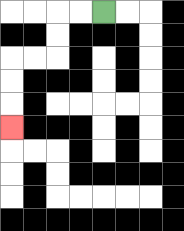{'start': '[4, 0]', 'end': '[0, 5]', 'path_directions': 'L,L,D,D,L,L,D,D,D', 'path_coordinates': '[[4, 0], [3, 0], [2, 0], [2, 1], [2, 2], [1, 2], [0, 2], [0, 3], [0, 4], [0, 5]]'}